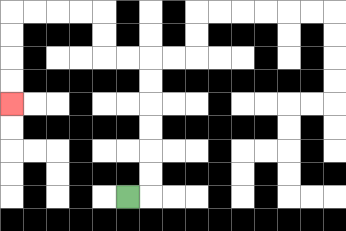{'start': '[5, 8]', 'end': '[0, 4]', 'path_directions': 'R,U,U,U,U,U,U,L,L,U,U,L,L,L,L,D,D,D,D', 'path_coordinates': '[[5, 8], [6, 8], [6, 7], [6, 6], [6, 5], [6, 4], [6, 3], [6, 2], [5, 2], [4, 2], [4, 1], [4, 0], [3, 0], [2, 0], [1, 0], [0, 0], [0, 1], [0, 2], [0, 3], [0, 4]]'}